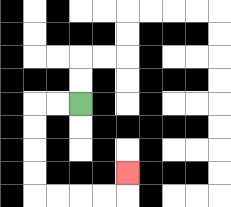{'start': '[3, 4]', 'end': '[5, 7]', 'path_directions': 'L,L,D,D,D,D,R,R,R,R,U', 'path_coordinates': '[[3, 4], [2, 4], [1, 4], [1, 5], [1, 6], [1, 7], [1, 8], [2, 8], [3, 8], [4, 8], [5, 8], [5, 7]]'}